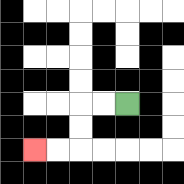{'start': '[5, 4]', 'end': '[1, 6]', 'path_directions': 'L,L,D,D,L,L', 'path_coordinates': '[[5, 4], [4, 4], [3, 4], [3, 5], [3, 6], [2, 6], [1, 6]]'}